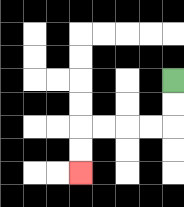{'start': '[7, 3]', 'end': '[3, 7]', 'path_directions': 'D,D,L,L,L,L,D,D', 'path_coordinates': '[[7, 3], [7, 4], [7, 5], [6, 5], [5, 5], [4, 5], [3, 5], [3, 6], [3, 7]]'}